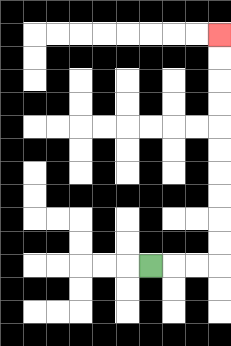{'start': '[6, 11]', 'end': '[9, 1]', 'path_directions': 'R,R,R,U,U,U,U,U,U,U,U,U,U', 'path_coordinates': '[[6, 11], [7, 11], [8, 11], [9, 11], [9, 10], [9, 9], [9, 8], [9, 7], [9, 6], [9, 5], [9, 4], [9, 3], [9, 2], [9, 1]]'}